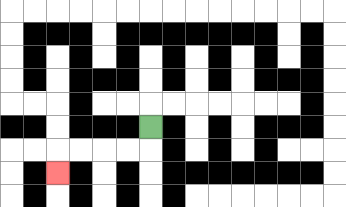{'start': '[6, 5]', 'end': '[2, 7]', 'path_directions': 'D,L,L,L,L,D', 'path_coordinates': '[[6, 5], [6, 6], [5, 6], [4, 6], [3, 6], [2, 6], [2, 7]]'}